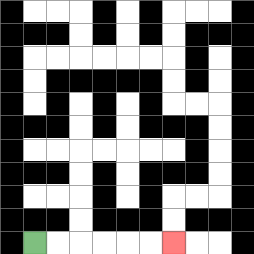{'start': '[1, 10]', 'end': '[7, 10]', 'path_directions': 'R,R,R,R,R,R', 'path_coordinates': '[[1, 10], [2, 10], [3, 10], [4, 10], [5, 10], [6, 10], [7, 10]]'}